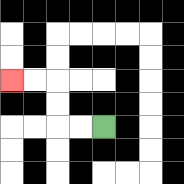{'start': '[4, 5]', 'end': '[0, 3]', 'path_directions': 'L,L,U,U,L,L', 'path_coordinates': '[[4, 5], [3, 5], [2, 5], [2, 4], [2, 3], [1, 3], [0, 3]]'}